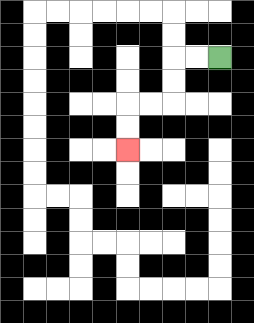{'start': '[9, 2]', 'end': '[5, 6]', 'path_directions': 'L,L,D,D,L,L,D,D', 'path_coordinates': '[[9, 2], [8, 2], [7, 2], [7, 3], [7, 4], [6, 4], [5, 4], [5, 5], [5, 6]]'}